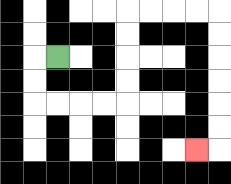{'start': '[2, 2]', 'end': '[8, 6]', 'path_directions': 'L,D,D,R,R,R,R,U,U,U,U,R,R,R,R,D,D,D,D,D,D,L', 'path_coordinates': '[[2, 2], [1, 2], [1, 3], [1, 4], [2, 4], [3, 4], [4, 4], [5, 4], [5, 3], [5, 2], [5, 1], [5, 0], [6, 0], [7, 0], [8, 0], [9, 0], [9, 1], [9, 2], [9, 3], [9, 4], [9, 5], [9, 6], [8, 6]]'}